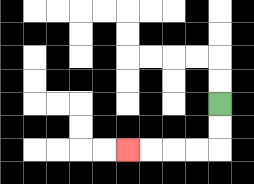{'start': '[9, 4]', 'end': '[5, 6]', 'path_directions': 'D,D,L,L,L,L', 'path_coordinates': '[[9, 4], [9, 5], [9, 6], [8, 6], [7, 6], [6, 6], [5, 6]]'}